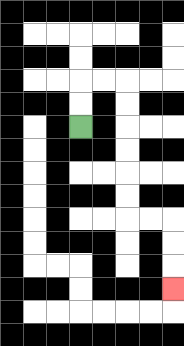{'start': '[3, 5]', 'end': '[7, 12]', 'path_directions': 'U,U,R,R,D,D,D,D,D,D,R,R,D,D,D', 'path_coordinates': '[[3, 5], [3, 4], [3, 3], [4, 3], [5, 3], [5, 4], [5, 5], [5, 6], [5, 7], [5, 8], [5, 9], [6, 9], [7, 9], [7, 10], [7, 11], [7, 12]]'}